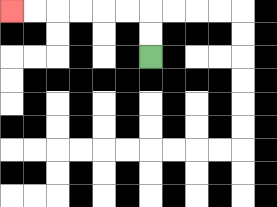{'start': '[6, 2]', 'end': '[0, 0]', 'path_directions': 'U,U,L,L,L,L,L,L', 'path_coordinates': '[[6, 2], [6, 1], [6, 0], [5, 0], [4, 0], [3, 0], [2, 0], [1, 0], [0, 0]]'}